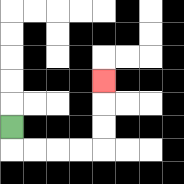{'start': '[0, 5]', 'end': '[4, 3]', 'path_directions': 'D,R,R,R,R,U,U,U', 'path_coordinates': '[[0, 5], [0, 6], [1, 6], [2, 6], [3, 6], [4, 6], [4, 5], [4, 4], [4, 3]]'}